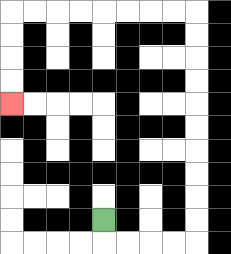{'start': '[4, 9]', 'end': '[0, 4]', 'path_directions': 'D,R,R,R,R,U,U,U,U,U,U,U,U,U,U,L,L,L,L,L,L,L,L,D,D,D,D', 'path_coordinates': '[[4, 9], [4, 10], [5, 10], [6, 10], [7, 10], [8, 10], [8, 9], [8, 8], [8, 7], [8, 6], [8, 5], [8, 4], [8, 3], [8, 2], [8, 1], [8, 0], [7, 0], [6, 0], [5, 0], [4, 0], [3, 0], [2, 0], [1, 0], [0, 0], [0, 1], [0, 2], [0, 3], [0, 4]]'}